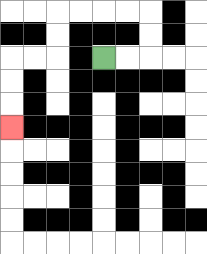{'start': '[4, 2]', 'end': '[0, 5]', 'path_directions': 'R,R,U,U,L,L,L,L,D,D,L,L,D,D,D', 'path_coordinates': '[[4, 2], [5, 2], [6, 2], [6, 1], [6, 0], [5, 0], [4, 0], [3, 0], [2, 0], [2, 1], [2, 2], [1, 2], [0, 2], [0, 3], [0, 4], [0, 5]]'}